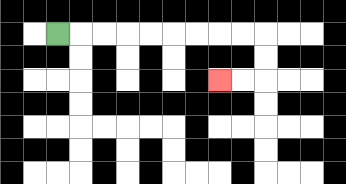{'start': '[2, 1]', 'end': '[9, 3]', 'path_directions': 'R,R,R,R,R,R,R,R,R,D,D,L,L', 'path_coordinates': '[[2, 1], [3, 1], [4, 1], [5, 1], [6, 1], [7, 1], [8, 1], [9, 1], [10, 1], [11, 1], [11, 2], [11, 3], [10, 3], [9, 3]]'}